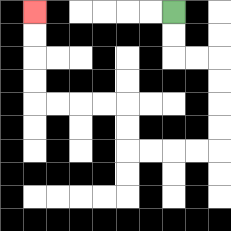{'start': '[7, 0]', 'end': '[1, 0]', 'path_directions': 'D,D,R,R,D,D,D,D,L,L,L,L,U,U,L,L,L,L,U,U,U,U', 'path_coordinates': '[[7, 0], [7, 1], [7, 2], [8, 2], [9, 2], [9, 3], [9, 4], [9, 5], [9, 6], [8, 6], [7, 6], [6, 6], [5, 6], [5, 5], [5, 4], [4, 4], [3, 4], [2, 4], [1, 4], [1, 3], [1, 2], [1, 1], [1, 0]]'}